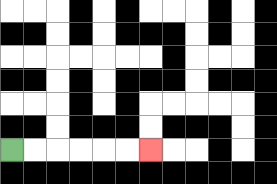{'start': '[0, 6]', 'end': '[6, 6]', 'path_directions': 'R,R,R,R,R,R', 'path_coordinates': '[[0, 6], [1, 6], [2, 6], [3, 6], [4, 6], [5, 6], [6, 6]]'}